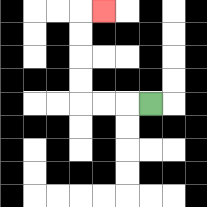{'start': '[6, 4]', 'end': '[4, 0]', 'path_directions': 'L,L,L,U,U,U,U,R', 'path_coordinates': '[[6, 4], [5, 4], [4, 4], [3, 4], [3, 3], [3, 2], [3, 1], [3, 0], [4, 0]]'}